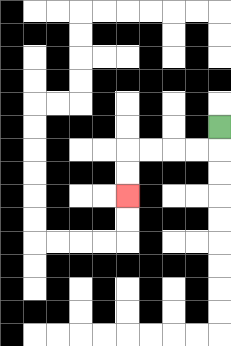{'start': '[9, 5]', 'end': '[5, 8]', 'path_directions': 'D,L,L,L,L,D,D', 'path_coordinates': '[[9, 5], [9, 6], [8, 6], [7, 6], [6, 6], [5, 6], [5, 7], [5, 8]]'}